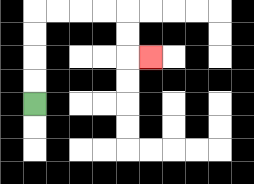{'start': '[1, 4]', 'end': '[6, 2]', 'path_directions': 'U,U,U,U,R,R,R,R,D,D,R', 'path_coordinates': '[[1, 4], [1, 3], [1, 2], [1, 1], [1, 0], [2, 0], [3, 0], [4, 0], [5, 0], [5, 1], [5, 2], [6, 2]]'}